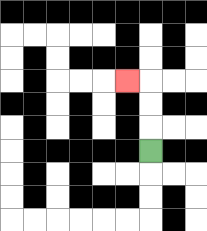{'start': '[6, 6]', 'end': '[5, 3]', 'path_directions': 'U,U,U,L', 'path_coordinates': '[[6, 6], [6, 5], [6, 4], [6, 3], [5, 3]]'}